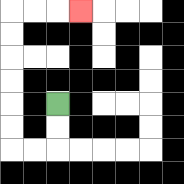{'start': '[2, 4]', 'end': '[3, 0]', 'path_directions': 'D,D,L,L,U,U,U,U,U,U,R,R,R', 'path_coordinates': '[[2, 4], [2, 5], [2, 6], [1, 6], [0, 6], [0, 5], [0, 4], [0, 3], [0, 2], [0, 1], [0, 0], [1, 0], [2, 0], [3, 0]]'}